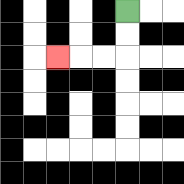{'start': '[5, 0]', 'end': '[2, 2]', 'path_directions': 'D,D,L,L,L', 'path_coordinates': '[[5, 0], [5, 1], [5, 2], [4, 2], [3, 2], [2, 2]]'}